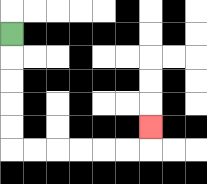{'start': '[0, 1]', 'end': '[6, 5]', 'path_directions': 'D,D,D,D,D,R,R,R,R,R,R,U', 'path_coordinates': '[[0, 1], [0, 2], [0, 3], [0, 4], [0, 5], [0, 6], [1, 6], [2, 6], [3, 6], [4, 6], [5, 6], [6, 6], [6, 5]]'}